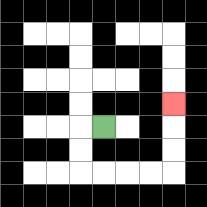{'start': '[4, 5]', 'end': '[7, 4]', 'path_directions': 'L,D,D,R,R,R,R,U,U,U', 'path_coordinates': '[[4, 5], [3, 5], [3, 6], [3, 7], [4, 7], [5, 7], [6, 7], [7, 7], [7, 6], [7, 5], [7, 4]]'}